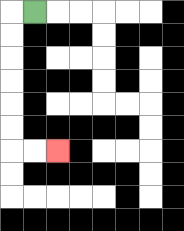{'start': '[1, 0]', 'end': '[2, 6]', 'path_directions': 'L,D,D,D,D,D,D,R,R', 'path_coordinates': '[[1, 0], [0, 0], [0, 1], [0, 2], [0, 3], [0, 4], [0, 5], [0, 6], [1, 6], [2, 6]]'}